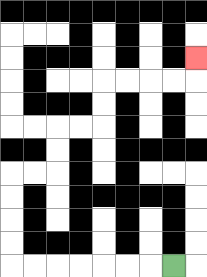{'start': '[7, 11]', 'end': '[8, 2]', 'path_directions': 'L,L,L,L,L,L,L,U,U,U,U,R,R,U,U,R,R,U,U,R,R,R,R,U', 'path_coordinates': '[[7, 11], [6, 11], [5, 11], [4, 11], [3, 11], [2, 11], [1, 11], [0, 11], [0, 10], [0, 9], [0, 8], [0, 7], [1, 7], [2, 7], [2, 6], [2, 5], [3, 5], [4, 5], [4, 4], [4, 3], [5, 3], [6, 3], [7, 3], [8, 3], [8, 2]]'}